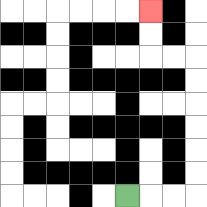{'start': '[5, 8]', 'end': '[6, 0]', 'path_directions': 'R,R,R,U,U,U,U,U,U,L,L,U,U', 'path_coordinates': '[[5, 8], [6, 8], [7, 8], [8, 8], [8, 7], [8, 6], [8, 5], [8, 4], [8, 3], [8, 2], [7, 2], [6, 2], [6, 1], [6, 0]]'}